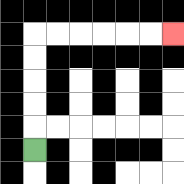{'start': '[1, 6]', 'end': '[7, 1]', 'path_directions': 'U,U,U,U,U,R,R,R,R,R,R', 'path_coordinates': '[[1, 6], [1, 5], [1, 4], [1, 3], [1, 2], [1, 1], [2, 1], [3, 1], [4, 1], [5, 1], [6, 1], [7, 1]]'}